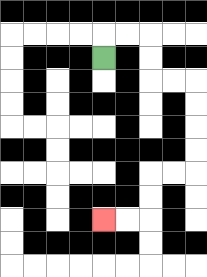{'start': '[4, 2]', 'end': '[4, 9]', 'path_directions': 'U,R,R,D,D,R,R,D,D,D,D,L,L,D,D,L,L', 'path_coordinates': '[[4, 2], [4, 1], [5, 1], [6, 1], [6, 2], [6, 3], [7, 3], [8, 3], [8, 4], [8, 5], [8, 6], [8, 7], [7, 7], [6, 7], [6, 8], [6, 9], [5, 9], [4, 9]]'}